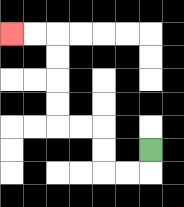{'start': '[6, 6]', 'end': '[0, 1]', 'path_directions': 'D,L,L,U,U,L,L,U,U,U,U,L,L', 'path_coordinates': '[[6, 6], [6, 7], [5, 7], [4, 7], [4, 6], [4, 5], [3, 5], [2, 5], [2, 4], [2, 3], [2, 2], [2, 1], [1, 1], [0, 1]]'}